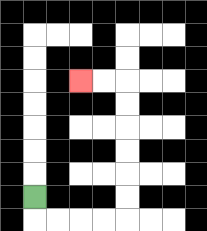{'start': '[1, 8]', 'end': '[3, 3]', 'path_directions': 'D,R,R,R,R,U,U,U,U,U,U,L,L', 'path_coordinates': '[[1, 8], [1, 9], [2, 9], [3, 9], [4, 9], [5, 9], [5, 8], [5, 7], [5, 6], [5, 5], [5, 4], [5, 3], [4, 3], [3, 3]]'}